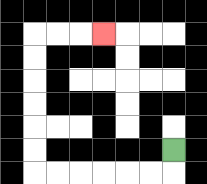{'start': '[7, 6]', 'end': '[4, 1]', 'path_directions': 'D,L,L,L,L,L,L,U,U,U,U,U,U,R,R,R', 'path_coordinates': '[[7, 6], [7, 7], [6, 7], [5, 7], [4, 7], [3, 7], [2, 7], [1, 7], [1, 6], [1, 5], [1, 4], [1, 3], [1, 2], [1, 1], [2, 1], [3, 1], [4, 1]]'}